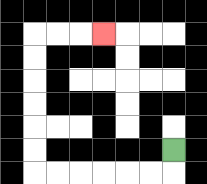{'start': '[7, 6]', 'end': '[4, 1]', 'path_directions': 'D,L,L,L,L,L,L,U,U,U,U,U,U,R,R,R', 'path_coordinates': '[[7, 6], [7, 7], [6, 7], [5, 7], [4, 7], [3, 7], [2, 7], [1, 7], [1, 6], [1, 5], [1, 4], [1, 3], [1, 2], [1, 1], [2, 1], [3, 1], [4, 1]]'}